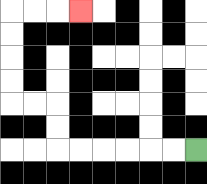{'start': '[8, 6]', 'end': '[3, 0]', 'path_directions': 'L,L,L,L,L,L,U,U,L,L,U,U,U,U,R,R,R', 'path_coordinates': '[[8, 6], [7, 6], [6, 6], [5, 6], [4, 6], [3, 6], [2, 6], [2, 5], [2, 4], [1, 4], [0, 4], [0, 3], [0, 2], [0, 1], [0, 0], [1, 0], [2, 0], [3, 0]]'}